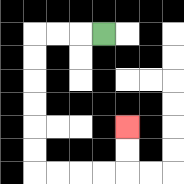{'start': '[4, 1]', 'end': '[5, 5]', 'path_directions': 'L,L,L,D,D,D,D,D,D,R,R,R,R,U,U', 'path_coordinates': '[[4, 1], [3, 1], [2, 1], [1, 1], [1, 2], [1, 3], [1, 4], [1, 5], [1, 6], [1, 7], [2, 7], [3, 7], [4, 7], [5, 7], [5, 6], [5, 5]]'}